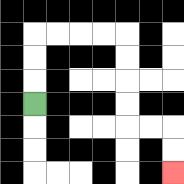{'start': '[1, 4]', 'end': '[7, 7]', 'path_directions': 'U,U,U,R,R,R,R,D,D,D,D,R,R,D,D', 'path_coordinates': '[[1, 4], [1, 3], [1, 2], [1, 1], [2, 1], [3, 1], [4, 1], [5, 1], [5, 2], [5, 3], [5, 4], [5, 5], [6, 5], [7, 5], [7, 6], [7, 7]]'}